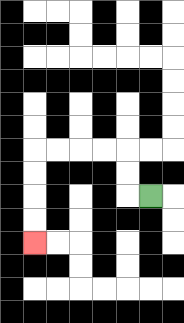{'start': '[6, 8]', 'end': '[1, 10]', 'path_directions': 'L,U,U,L,L,L,L,D,D,D,D', 'path_coordinates': '[[6, 8], [5, 8], [5, 7], [5, 6], [4, 6], [3, 6], [2, 6], [1, 6], [1, 7], [1, 8], [1, 9], [1, 10]]'}